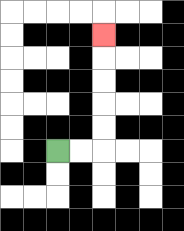{'start': '[2, 6]', 'end': '[4, 1]', 'path_directions': 'R,R,U,U,U,U,U', 'path_coordinates': '[[2, 6], [3, 6], [4, 6], [4, 5], [4, 4], [4, 3], [4, 2], [4, 1]]'}